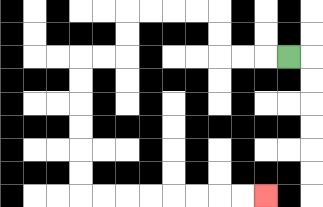{'start': '[12, 2]', 'end': '[11, 8]', 'path_directions': 'L,L,L,U,U,L,L,L,L,D,D,L,L,D,D,D,D,D,D,R,R,R,R,R,R,R,R', 'path_coordinates': '[[12, 2], [11, 2], [10, 2], [9, 2], [9, 1], [9, 0], [8, 0], [7, 0], [6, 0], [5, 0], [5, 1], [5, 2], [4, 2], [3, 2], [3, 3], [3, 4], [3, 5], [3, 6], [3, 7], [3, 8], [4, 8], [5, 8], [6, 8], [7, 8], [8, 8], [9, 8], [10, 8], [11, 8]]'}